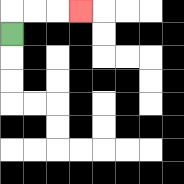{'start': '[0, 1]', 'end': '[3, 0]', 'path_directions': 'U,R,R,R', 'path_coordinates': '[[0, 1], [0, 0], [1, 0], [2, 0], [3, 0]]'}